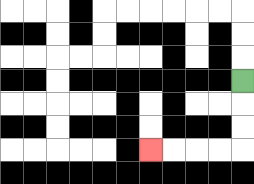{'start': '[10, 3]', 'end': '[6, 6]', 'path_directions': 'D,D,D,L,L,L,L', 'path_coordinates': '[[10, 3], [10, 4], [10, 5], [10, 6], [9, 6], [8, 6], [7, 6], [6, 6]]'}